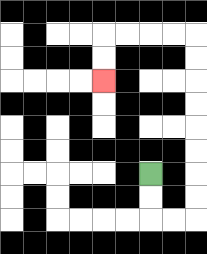{'start': '[6, 7]', 'end': '[4, 3]', 'path_directions': 'D,D,R,R,U,U,U,U,U,U,U,U,L,L,L,L,D,D', 'path_coordinates': '[[6, 7], [6, 8], [6, 9], [7, 9], [8, 9], [8, 8], [8, 7], [8, 6], [8, 5], [8, 4], [8, 3], [8, 2], [8, 1], [7, 1], [6, 1], [5, 1], [4, 1], [4, 2], [4, 3]]'}